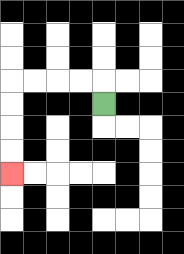{'start': '[4, 4]', 'end': '[0, 7]', 'path_directions': 'U,L,L,L,L,D,D,D,D', 'path_coordinates': '[[4, 4], [4, 3], [3, 3], [2, 3], [1, 3], [0, 3], [0, 4], [0, 5], [0, 6], [0, 7]]'}